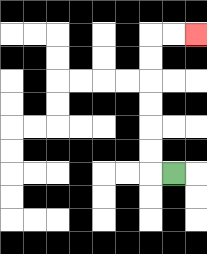{'start': '[7, 7]', 'end': '[8, 1]', 'path_directions': 'L,U,U,U,U,U,U,R,R', 'path_coordinates': '[[7, 7], [6, 7], [6, 6], [6, 5], [6, 4], [6, 3], [6, 2], [6, 1], [7, 1], [8, 1]]'}